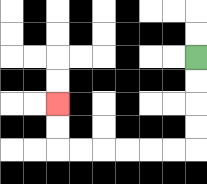{'start': '[8, 2]', 'end': '[2, 4]', 'path_directions': 'D,D,D,D,L,L,L,L,L,L,U,U', 'path_coordinates': '[[8, 2], [8, 3], [8, 4], [8, 5], [8, 6], [7, 6], [6, 6], [5, 6], [4, 6], [3, 6], [2, 6], [2, 5], [2, 4]]'}